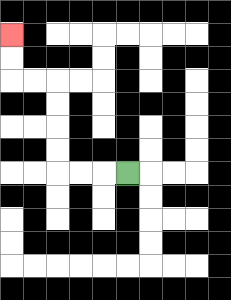{'start': '[5, 7]', 'end': '[0, 1]', 'path_directions': 'L,L,L,U,U,U,U,L,L,U,U', 'path_coordinates': '[[5, 7], [4, 7], [3, 7], [2, 7], [2, 6], [2, 5], [2, 4], [2, 3], [1, 3], [0, 3], [0, 2], [0, 1]]'}